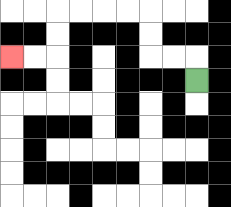{'start': '[8, 3]', 'end': '[0, 2]', 'path_directions': 'U,L,L,U,U,L,L,L,L,D,D,L,L', 'path_coordinates': '[[8, 3], [8, 2], [7, 2], [6, 2], [6, 1], [6, 0], [5, 0], [4, 0], [3, 0], [2, 0], [2, 1], [2, 2], [1, 2], [0, 2]]'}